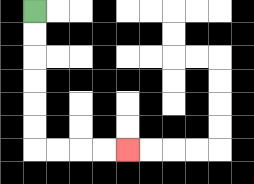{'start': '[1, 0]', 'end': '[5, 6]', 'path_directions': 'D,D,D,D,D,D,R,R,R,R', 'path_coordinates': '[[1, 0], [1, 1], [1, 2], [1, 3], [1, 4], [1, 5], [1, 6], [2, 6], [3, 6], [4, 6], [5, 6]]'}